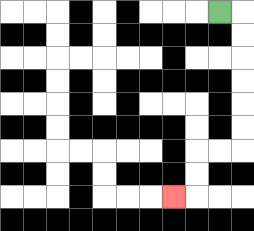{'start': '[9, 0]', 'end': '[7, 8]', 'path_directions': 'R,D,D,D,D,D,D,L,L,D,D,L', 'path_coordinates': '[[9, 0], [10, 0], [10, 1], [10, 2], [10, 3], [10, 4], [10, 5], [10, 6], [9, 6], [8, 6], [8, 7], [8, 8], [7, 8]]'}